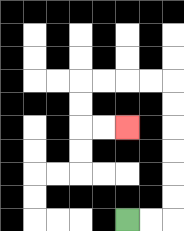{'start': '[5, 9]', 'end': '[5, 5]', 'path_directions': 'R,R,U,U,U,U,U,U,L,L,L,L,D,D,R,R', 'path_coordinates': '[[5, 9], [6, 9], [7, 9], [7, 8], [7, 7], [7, 6], [7, 5], [7, 4], [7, 3], [6, 3], [5, 3], [4, 3], [3, 3], [3, 4], [3, 5], [4, 5], [5, 5]]'}